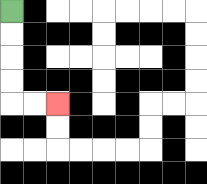{'start': '[0, 0]', 'end': '[2, 4]', 'path_directions': 'D,D,D,D,R,R', 'path_coordinates': '[[0, 0], [0, 1], [0, 2], [0, 3], [0, 4], [1, 4], [2, 4]]'}